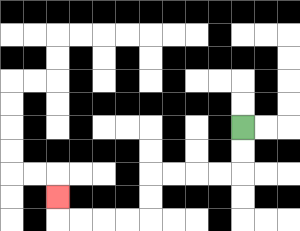{'start': '[10, 5]', 'end': '[2, 8]', 'path_directions': 'D,D,L,L,L,L,D,D,L,L,L,L,U', 'path_coordinates': '[[10, 5], [10, 6], [10, 7], [9, 7], [8, 7], [7, 7], [6, 7], [6, 8], [6, 9], [5, 9], [4, 9], [3, 9], [2, 9], [2, 8]]'}